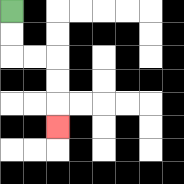{'start': '[0, 0]', 'end': '[2, 5]', 'path_directions': 'D,D,R,R,D,D,D', 'path_coordinates': '[[0, 0], [0, 1], [0, 2], [1, 2], [2, 2], [2, 3], [2, 4], [2, 5]]'}